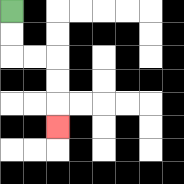{'start': '[0, 0]', 'end': '[2, 5]', 'path_directions': 'D,D,R,R,D,D,D', 'path_coordinates': '[[0, 0], [0, 1], [0, 2], [1, 2], [2, 2], [2, 3], [2, 4], [2, 5]]'}